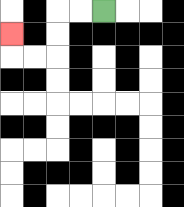{'start': '[4, 0]', 'end': '[0, 1]', 'path_directions': 'L,L,D,D,L,L,U', 'path_coordinates': '[[4, 0], [3, 0], [2, 0], [2, 1], [2, 2], [1, 2], [0, 2], [0, 1]]'}